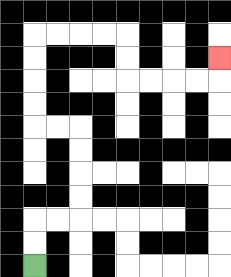{'start': '[1, 11]', 'end': '[9, 2]', 'path_directions': 'U,U,R,R,U,U,U,U,L,L,U,U,U,U,R,R,R,R,D,D,R,R,R,R,U', 'path_coordinates': '[[1, 11], [1, 10], [1, 9], [2, 9], [3, 9], [3, 8], [3, 7], [3, 6], [3, 5], [2, 5], [1, 5], [1, 4], [1, 3], [1, 2], [1, 1], [2, 1], [3, 1], [4, 1], [5, 1], [5, 2], [5, 3], [6, 3], [7, 3], [8, 3], [9, 3], [9, 2]]'}